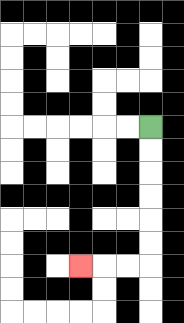{'start': '[6, 5]', 'end': '[3, 11]', 'path_directions': 'D,D,D,D,D,D,L,L,L', 'path_coordinates': '[[6, 5], [6, 6], [6, 7], [6, 8], [6, 9], [6, 10], [6, 11], [5, 11], [4, 11], [3, 11]]'}